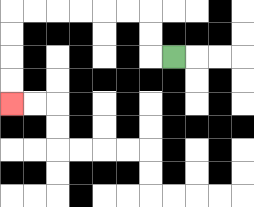{'start': '[7, 2]', 'end': '[0, 4]', 'path_directions': 'L,U,U,L,L,L,L,L,L,D,D,D,D', 'path_coordinates': '[[7, 2], [6, 2], [6, 1], [6, 0], [5, 0], [4, 0], [3, 0], [2, 0], [1, 0], [0, 0], [0, 1], [0, 2], [0, 3], [0, 4]]'}